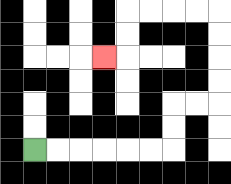{'start': '[1, 6]', 'end': '[4, 2]', 'path_directions': 'R,R,R,R,R,R,U,U,R,R,U,U,U,U,L,L,L,L,D,D,L', 'path_coordinates': '[[1, 6], [2, 6], [3, 6], [4, 6], [5, 6], [6, 6], [7, 6], [7, 5], [7, 4], [8, 4], [9, 4], [9, 3], [9, 2], [9, 1], [9, 0], [8, 0], [7, 0], [6, 0], [5, 0], [5, 1], [5, 2], [4, 2]]'}